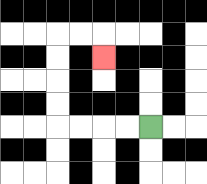{'start': '[6, 5]', 'end': '[4, 2]', 'path_directions': 'L,L,L,L,U,U,U,U,R,R,D', 'path_coordinates': '[[6, 5], [5, 5], [4, 5], [3, 5], [2, 5], [2, 4], [2, 3], [2, 2], [2, 1], [3, 1], [4, 1], [4, 2]]'}